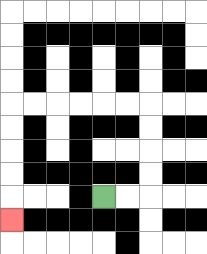{'start': '[4, 8]', 'end': '[0, 9]', 'path_directions': 'R,R,U,U,U,U,L,L,L,L,L,L,D,D,D,D,D', 'path_coordinates': '[[4, 8], [5, 8], [6, 8], [6, 7], [6, 6], [6, 5], [6, 4], [5, 4], [4, 4], [3, 4], [2, 4], [1, 4], [0, 4], [0, 5], [0, 6], [0, 7], [0, 8], [0, 9]]'}